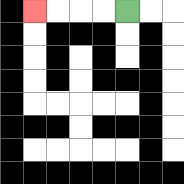{'start': '[5, 0]', 'end': '[1, 0]', 'path_directions': 'L,L,L,L', 'path_coordinates': '[[5, 0], [4, 0], [3, 0], [2, 0], [1, 0]]'}